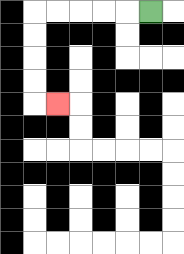{'start': '[6, 0]', 'end': '[2, 4]', 'path_directions': 'L,L,L,L,L,D,D,D,D,R', 'path_coordinates': '[[6, 0], [5, 0], [4, 0], [3, 0], [2, 0], [1, 0], [1, 1], [1, 2], [1, 3], [1, 4], [2, 4]]'}